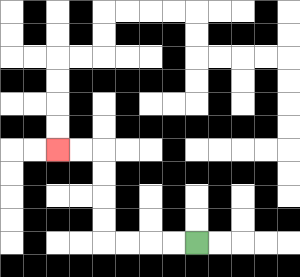{'start': '[8, 10]', 'end': '[2, 6]', 'path_directions': 'L,L,L,L,U,U,U,U,L,L', 'path_coordinates': '[[8, 10], [7, 10], [6, 10], [5, 10], [4, 10], [4, 9], [4, 8], [4, 7], [4, 6], [3, 6], [2, 6]]'}